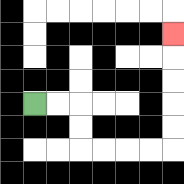{'start': '[1, 4]', 'end': '[7, 1]', 'path_directions': 'R,R,D,D,R,R,R,R,U,U,U,U,U', 'path_coordinates': '[[1, 4], [2, 4], [3, 4], [3, 5], [3, 6], [4, 6], [5, 6], [6, 6], [7, 6], [7, 5], [7, 4], [7, 3], [7, 2], [7, 1]]'}